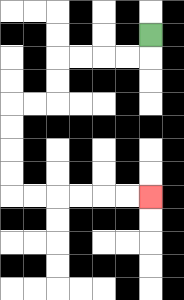{'start': '[6, 1]', 'end': '[6, 8]', 'path_directions': 'D,L,L,L,L,D,D,L,L,D,D,D,D,R,R,R,R,R,R', 'path_coordinates': '[[6, 1], [6, 2], [5, 2], [4, 2], [3, 2], [2, 2], [2, 3], [2, 4], [1, 4], [0, 4], [0, 5], [0, 6], [0, 7], [0, 8], [1, 8], [2, 8], [3, 8], [4, 8], [5, 8], [6, 8]]'}